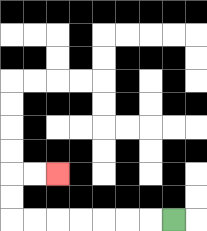{'start': '[7, 9]', 'end': '[2, 7]', 'path_directions': 'L,L,L,L,L,L,L,U,U,R,R', 'path_coordinates': '[[7, 9], [6, 9], [5, 9], [4, 9], [3, 9], [2, 9], [1, 9], [0, 9], [0, 8], [0, 7], [1, 7], [2, 7]]'}